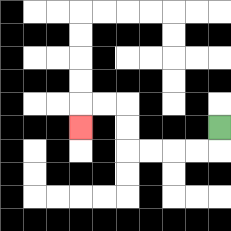{'start': '[9, 5]', 'end': '[3, 5]', 'path_directions': 'D,L,L,L,L,U,U,L,L,D', 'path_coordinates': '[[9, 5], [9, 6], [8, 6], [7, 6], [6, 6], [5, 6], [5, 5], [5, 4], [4, 4], [3, 4], [3, 5]]'}